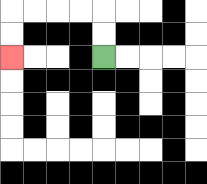{'start': '[4, 2]', 'end': '[0, 2]', 'path_directions': 'U,U,L,L,L,L,D,D', 'path_coordinates': '[[4, 2], [4, 1], [4, 0], [3, 0], [2, 0], [1, 0], [0, 0], [0, 1], [0, 2]]'}